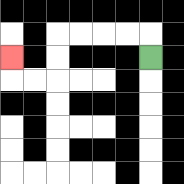{'start': '[6, 2]', 'end': '[0, 2]', 'path_directions': 'U,L,L,L,L,D,D,L,L,U', 'path_coordinates': '[[6, 2], [6, 1], [5, 1], [4, 1], [3, 1], [2, 1], [2, 2], [2, 3], [1, 3], [0, 3], [0, 2]]'}